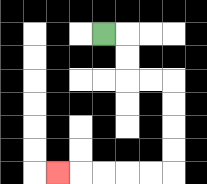{'start': '[4, 1]', 'end': '[2, 7]', 'path_directions': 'R,D,D,R,R,D,D,D,D,L,L,L,L,L', 'path_coordinates': '[[4, 1], [5, 1], [5, 2], [5, 3], [6, 3], [7, 3], [7, 4], [7, 5], [7, 6], [7, 7], [6, 7], [5, 7], [4, 7], [3, 7], [2, 7]]'}